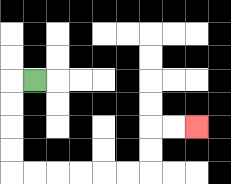{'start': '[1, 3]', 'end': '[8, 5]', 'path_directions': 'L,D,D,D,D,R,R,R,R,R,R,U,U,R,R', 'path_coordinates': '[[1, 3], [0, 3], [0, 4], [0, 5], [0, 6], [0, 7], [1, 7], [2, 7], [3, 7], [4, 7], [5, 7], [6, 7], [6, 6], [6, 5], [7, 5], [8, 5]]'}